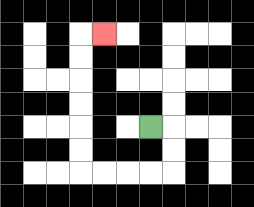{'start': '[6, 5]', 'end': '[4, 1]', 'path_directions': 'R,D,D,L,L,L,L,U,U,U,U,U,U,R', 'path_coordinates': '[[6, 5], [7, 5], [7, 6], [7, 7], [6, 7], [5, 7], [4, 7], [3, 7], [3, 6], [3, 5], [3, 4], [3, 3], [3, 2], [3, 1], [4, 1]]'}